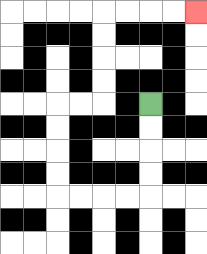{'start': '[6, 4]', 'end': '[8, 0]', 'path_directions': 'D,D,D,D,L,L,L,L,U,U,U,U,R,R,U,U,U,U,R,R,R,R', 'path_coordinates': '[[6, 4], [6, 5], [6, 6], [6, 7], [6, 8], [5, 8], [4, 8], [3, 8], [2, 8], [2, 7], [2, 6], [2, 5], [2, 4], [3, 4], [4, 4], [4, 3], [4, 2], [4, 1], [4, 0], [5, 0], [6, 0], [7, 0], [8, 0]]'}